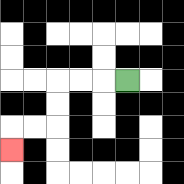{'start': '[5, 3]', 'end': '[0, 6]', 'path_directions': 'L,L,L,D,D,L,L,D', 'path_coordinates': '[[5, 3], [4, 3], [3, 3], [2, 3], [2, 4], [2, 5], [1, 5], [0, 5], [0, 6]]'}